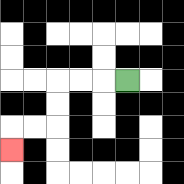{'start': '[5, 3]', 'end': '[0, 6]', 'path_directions': 'L,L,L,D,D,L,L,D', 'path_coordinates': '[[5, 3], [4, 3], [3, 3], [2, 3], [2, 4], [2, 5], [1, 5], [0, 5], [0, 6]]'}